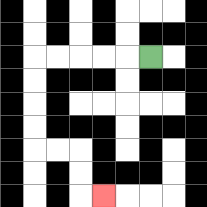{'start': '[6, 2]', 'end': '[4, 8]', 'path_directions': 'L,L,L,L,L,D,D,D,D,R,R,D,D,R', 'path_coordinates': '[[6, 2], [5, 2], [4, 2], [3, 2], [2, 2], [1, 2], [1, 3], [1, 4], [1, 5], [1, 6], [2, 6], [3, 6], [3, 7], [3, 8], [4, 8]]'}